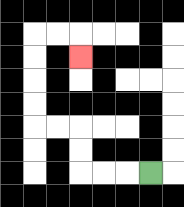{'start': '[6, 7]', 'end': '[3, 2]', 'path_directions': 'L,L,L,U,U,L,L,U,U,U,U,R,R,D', 'path_coordinates': '[[6, 7], [5, 7], [4, 7], [3, 7], [3, 6], [3, 5], [2, 5], [1, 5], [1, 4], [1, 3], [1, 2], [1, 1], [2, 1], [3, 1], [3, 2]]'}